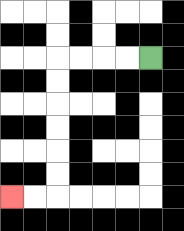{'start': '[6, 2]', 'end': '[0, 8]', 'path_directions': 'L,L,L,L,D,D,D,D,D,D,L,L', 'path_coordinates': '[[6, 2], [5, 2], [4, 2], [3, 2], [2, 2], [2, 3], [2, 4], [2, 5], [2, 6], [2, 7], [2, 8], [1, 8], [0, 8]]'}